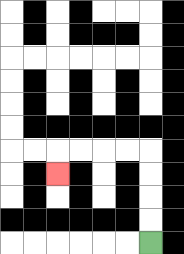{'start': '[6, 10]', 'end': '[2, 7]', 'path_directions': 'U,U,U,U,L,L,L,L,D', 'path_coordinates': '[[6, 10], [6, 9], [6, 8], [6, 7], [6, 6], [5, 6], [4, 6], [3, 6], [2, 6], [2, 7]]'}